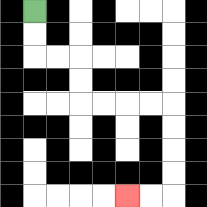{'start': '[1, 0]', 'end': '[5, 8]', 'path_directions': 'D,D,R,R,D,D,R,R,R,R,D,D,D,D,L,L', 'path_coordinates': '[[1, 0], [1, 1], [1, 2], [2, 2], [3, 2], [3, 3], [3, 4], [4, 4], [5, 4], [6, 4], [7, 4], [7, 5], [7, 6], [7, 7], [7, 8], [6, 8], [5, 8]]'}